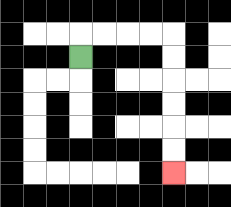{'start': '[3, 2]', 'end': '[7, 7]', 'path_directions': 'U,R,R,R,R,D,D,D,D,D,D', 'path_coordinates': '[[3, 2], [3, 1], [4, 1], [5, 1], [6, 1], [7, 1], [7, 2], [7, 3], [7, 4], [7, 5], [7, 6], [7, 7]]'}